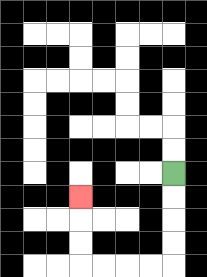{'start': '[7, 7]', 'end': '[3, 8]', 'path_directions': 'D,D,D,D,L,L,L,L,U,U,U', 'path_coordinates': '[[7, 7], [7, 8], [7, 9], [7, 10], [7, 11], [6, 11], [5, 11], [4, 11], [3, 11], [3, 10], [3, 9], [3, 8]]'}